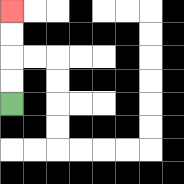{'start': '[0, 4]', 'end': '[0, 0]', 'path_directions': 'U,U,U,U', 'path_coordinates': '[[0, 4], [0, 3], [0, 2], [0, 1], [0, 0]]'}